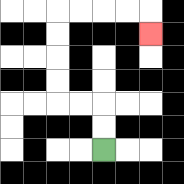{'start': '[4, 6]', 'end': '[6, 1]', 'path_directions': 'U,U,L,L,U,U,U,U,R,R,R,R,D', 'path_coordinates': '[[4, 6], [4, 5], [4, 4], [3, 4], [2, 4], [2, 3], [2, 2], [2, 1], [2, 0], [3, 0], [4, 0], [5, 0], [6, 0], [6, 1]]'}